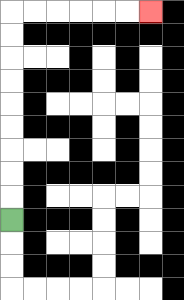{'start': '[0, 9]', 'end': '[6, 0]', 'path_directions': 'U,U,U,U,U,U,U,U,U,R,R,R,R,R,R', 'path_coordinates': '[[0, 9], [0, 8], [0, 7], [0, 6], [0, 5], [0, 4], [0, 3], [0, 2], [0, 1], [0, 0], [1, 0], [2, 0], [3, 0], [4, 0], [5, 0], [6, 0]]'}